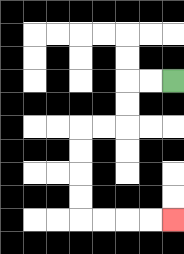{'start': '[7, 3]', 'end': '[7, 9]', 'path_directions': 'L,L,D,D,L,L,D,D,D,D,R,R,R,R', 'path_coordinates': '[[7, 3], [6, 3], [5, 3], [5, 4], [5, 5], [4, 5], [3, 5], [3, 6], [3, 7], [3, 8], [3, 9], [4, 9], [5, 9], [6, 9], [7, 9]]'}